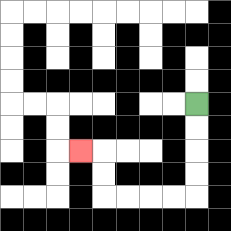{'start': '[8, 4]', 'end': '[3, 6]', 'path_directions': 'D,D,D,D,L,L,L,L,U,U,L', 'path_coordinates': '[[8, 4], [8, 5], [8, 6], [8, 7], [8, 8], [7, 8], [6, 8], [5, 8], [4, 8], [4, 7], [4, 6], [3, 6]]'}